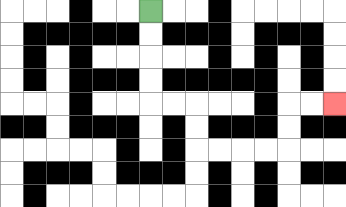{'start': '[6, 0]', 'end': '[14, 4]', 'path_directions': 'D,D,D,D,R,R,D,D,R,R,R,R,U,U,R,R', 'path_coordinates': '[[6, 0], [6, 1], [6, 2], [6, 3], [6, 4], [7, 4], [8, 4], [8, 5], [8, 6], [9, 6], [10, 6], [11, 6], [12, 6], [12, 5], [12, 4], [13, 4], [14, 4]]'}